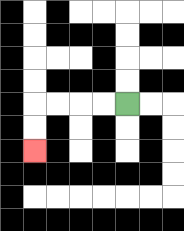{'start': '[5, 4]', 'end': '[1, 6]', 'path_directions': 'L,L,L,L,D,D', 'path_coordinates': '[[5, 4], [4, 4], [3, 4], [2, 4], [1, 4], [1, 5], [1, 6]]'}